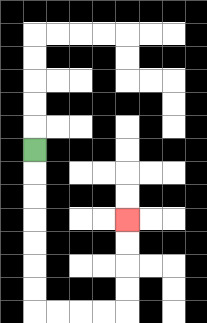{'start': '[1, 6]', 'end': '[5, 9]', 'path_directions': 'D,D,D,D,D,D,D,R,R,R,R,U,U,U,U', 'path_coordinates': '[[1, 6], [1, 7], [1, 8], [1, 9], [1, 10], [1, 11], [1, 12], [1, 13], [2, 13], [3, 13], [4, 13], [5, 13], [5, 12], [5, 11], [5, 10], [5, 9]]'}